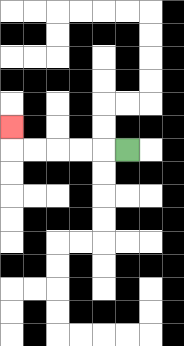{'start': '[5, 6]', 'end': '[0, 5]', 'path_directions': 'L,L,L,L,L,U', 'path_coordinates': '[[5, 6], [4, 6], [3, 6], [2, 6], [1, 6], [0, 6], [0, 5]]'}